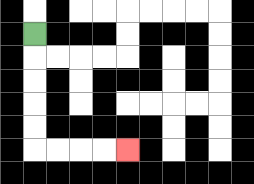{'start': '[1, 1]', 'end': '[5, 6]', 'path_directions': 'D,D,D,D,D,R,R,R,R', 'path_coordinates': '[[1, 1], [1, 2], [1, 3], [1, 4], [1, 5], [1, 6], [2, 6], [3, 6], [4, 6], [5, 6]]'}